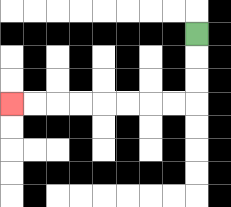{'start': '[8, 1]', 'end': '[0, 4]', 'path_directions': 'D,D,D,L,L,L,L,L,L,L,L', 'path_coordinates': '[[8, 1], [8, 2], [8, 3], [8, 4], [7, 4], [6, 4], [5, 4], [4, 4], [3, 4], [2, 4], [1, 4], [0, 4]]'}